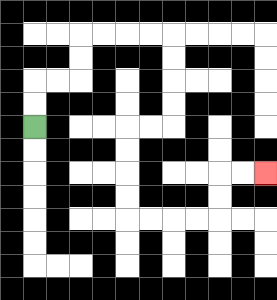{'start': '[1, 5]', 'end': '[11, 7]', 'path_directions': 'U,U,R,R,U,U,R,R,R,R,D,D,D,D,L,L,D,D,D,D,R,R,R,R,U,U,R,R', 'path_coordinates': '[[1, 5], [1, 4], [1, 3], [2, 3], [3, 3], [3, 2], [3, 1], [4, 1], [5, 1], [6, 1], [7, 1], [7, 2], [7, 3], [7, 4], [7, 5], [6, 5], [5, 5], [5, 6], [5, 7], [5, 8], [5, 9], [6, 9], [7, 9], [8, 9], [9, 9], [9, 8], [9, 7], [10, 7], [11, 7]]'}